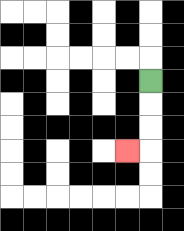{'start': '[6, 3]', 'end': '[5, 6]', 'path_directions': 'D,D,D,L', 'path_coordinates': '[[6, 3], [6, 4], [6, 5], [6, 6], [5, 6]]'}